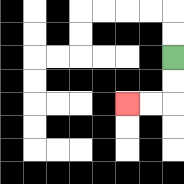{'start': '[7, 2]', 'end': '[5, 4]', 'path_directions': 'D,D,L,L', 'path_coordinates': '[[7, 2], [7, 3], [7, 4], [6, 4], [5, 4]]'}